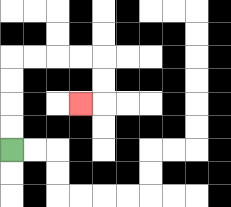{'start': '[0, 6]', 'end': '[3, 4]', 'path_directions': 'U,U,U,U,R,R,R,R,D,D,L', 'path_coordinates': '[[0, 6], [0, 5], [0, 4], [0, 3], [0, 2], [1, 2], [2, 2], [3, 2], [4, 2], [4, 3], [4, 4], [3, 4]]'}